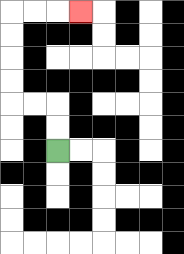{'start': '[2, 6]', 'end': '[3, 0]', 'path_directions': 'U,U,L,L,U,U,U,U,R,R,R', 'path_coordinates': '[[2, 6], [2, 5], [2, 4], [1, 4], [0, 4], [0, 3], [0, 2], [0, 1], [0, 0], [1, 0], [2, 0], [3, 0]]'}